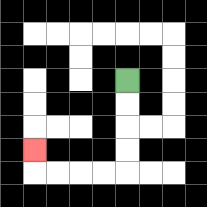{'start': '[5, 3]', 'end': '[1, 6]', 'path_directions': 'D,D,D,D,L,L,L,L,U', 'path_coordinates': '[[5, 3], [5, 4], [5, 5], [5, 6], [5, 7], [4, 7], [3, 7], [2, 7], [1, 7], [1, 6]]'}